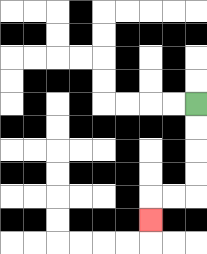{'start': '[8, 4]', 'end': '[6, 9]', 'path_directions': 'D,D,D,D,L,L,D', 'path_coordinates': '[[8, 4], [8, 5], [8, 6], [8, 7], [8, 8], [7, 8], [6, 8], [6, 9]]'}